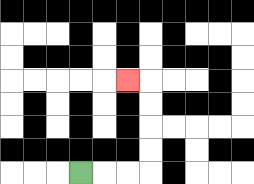{'start': '[3, 7]', 'end': '[5, 3]', 'path_directions': 'R,R,R,U,U,U,U,L', 'path_coordinates': '[[3, 7], [4, 7], [5, 7], [6, 7], [6, 6], [6, 5], [6, 4], [6, 3], [5, 3]]'}